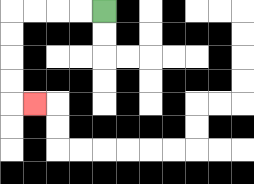{'start': '[4, 0]', 'end': '[1, 4]', 'path_directions': 'L,L,L,L,D,D,D,D,R', 'path_coordinates': '[[4, 0], [3, 0], [2, 0], [1, 0], [0, 0], [0, 1], [0, 2], [0, 3], [0, 4], [1, 4]]'}